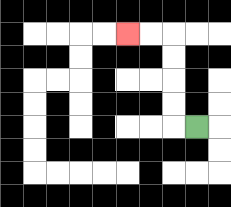{'start': '[8, 5]', 'end': '[5, 1]', 'path_directions': 'L,U,U,U,U,L,L', 'path_coordinates': '[[8, 5], [7, 5], [7, 4], [7, 3], [7, 2], [7, 1], [6, 1], [5, 1]]'}